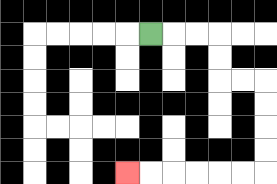{'start': '[6, 1]', 'end': '[5, 7]', 'path_directions': 'R,R,R,D,D,R,R,D,D,D,D,L,L,L,L,L,L', 'path_coordinates': '[[6, 1], [7, 1], [8, 1], [9, 1], [9, 2], [9, 3], [10, 3], [11, 3], [11, 4], [11, 5], [11, 6], [11, 7], [10, 7], [9, 7], [8, 7], [7, 7], [6, 7], [5, 7]]'}